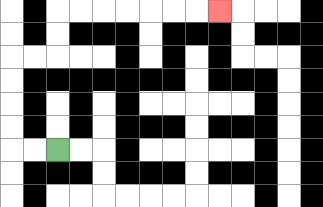{'start': '[2, 6]', 'end': '[9, 0]', 'path_directions': 'L,L,U,U,U,U,R,R,U,U,R,R,R,R,R,R,R', 'path_coordinates': '[[2, 6], [1, 6], [0, 6], [0, 5], [0, 4], [0, 3], [0, 2], [1, 2], [2, 2], [2, 1], [2, 0], [3, 0], [4, 0], [5, 0], [6, 0], [7, 0], [8, 0], [9, 0]]'}